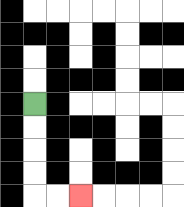{'start': '[1, 4]', 'end': '[3, 8]', 'path_directions': 'D,D,D,D,R,R', 'path_coordinates': '[[1, 4], [1, 5], [1, 6], [1, 7], [1, 8], [2, 8], [3, 8]]'}